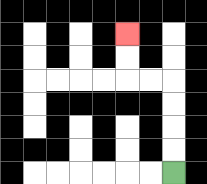{'start': '[7, 7]', 'end': '[5, 1]', 'path_directions': 'U,U,U,U,L,L,U,U', 'path_coordinates': '[[7, 7], [7, 6], [7, 5], [7, 4], [7, 3], [6, 3], [5, 3], [5, 2], [5, 1]]'}